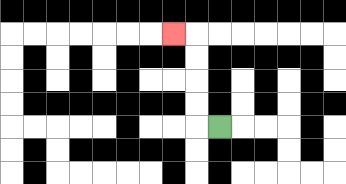{'start': '[9, 5]', 'end': '[7, 1]', 'path_directions': 'L,U,U,U,U,L', 'path_coordinates': '[[9, 5], [8, 5], [8, 4], [8, 3], [8, 2], [8, 1], [7, 1]]'}